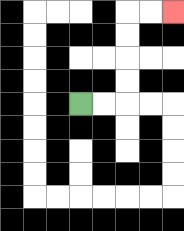{'start': '[3, 4]', 'end': '[7, 0]', 'path_directions': 'R,R,U,U,U,U,R,R', 'path_coordinates': '[[3, 4], [4, 4], [5, 4], [5, 3], [5, 2], [5, 1], [5, 0], [6, 0], [7, 0]]'}